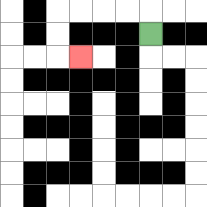{'start': '[6, 1]', 'end': '[3, 2]', 'path_directions': 'U,L,L,L,L,D,D,R', 'path_coordinates': '[[6, 1], [6, 0], [5, 0], [4, 0], [3, 0], [2, 0], [2, 1], [2, 2], [3, 2]]'}